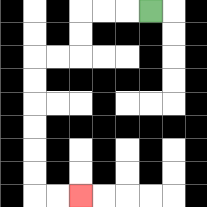{'start': '[6, 0]', 'end': '[3, 8]', 'path_directions': 'L,L,L,D,D,L,L,D,D,D,D,D,D,R,R', 'path_coordinates': '[[6, 0], [5, 0], [4, 0], [3, 0], [3, 1], [3, 2], [2, 2], [1, 2], [1, 3], [1, 4], [1, 5], [1, 6], [1, 7], [1, 8], [2, 8], [3, 8]]'}